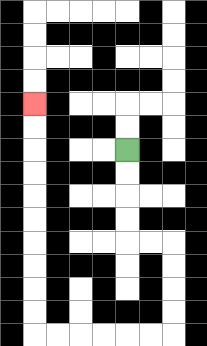{'start': '[5, 6]', 'end': '[1, 4]', 'path_directions': 'D,D,D,D,R,R,D,D,D,D,L,L,L,L,L,L,U,U,U,U,U,U,U,U,U,U', 'path_coordinates': '[[5, 6], [5, 7], [5, 8], [5, 9], [5, 10], [6, 10], [7, 10], [7, 11], [7, 12], [7, 13], [7, 14], [6, 14], [5, 14], [4, 14], [3, 14], [2, 14], [1, 14], [1, 13], [1, 12], [1, 11], [1, 10], [1, 9], [1, 8], [1, 7], [1, 6], [1, 5], [1, 4]]'}